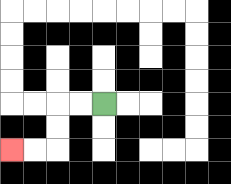{'start': '[4, 4]', 'end': '[0, 6]', 'path_directions': 'L,L,D,D,L,L', 'path_coordinates': '[[4, 4], [3, 4], [2, 4], [2, 5], [2, 6], [1, 6], [0, 6]]'}